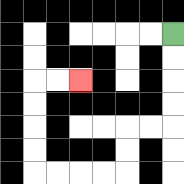{'start': '[7, 1]', 'end': '[3, 3]', 'path_directions': 'D,D,D,D,L,L,D,D,L,L,L,L,U,U,U,U,R,R', 'path_coordinates': '[[7, 1], [7, 2], [7, 3], [7, 4], [7, 5], [6, 5], [5, 5], [5, 6], [5, 7], [4, 7], [3, 7], [2, 7], [1, 7], [1, 6], [1, 5], [1, 4], [1, 3], [2, 3], [3, 3]]'}